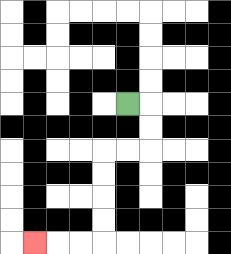{'start': '[5, 4]', 'end': '[1, 10]', 'path_directions': 'R,D,D,L,L,D,D,D,D,L,L,L', 'path_coordinates': '[[5, 4], [6, 4], [6, 5], [6, 6], [5, 6], [4, 6], [4, 7], [4, 8], [4, 9], [4, 10], [3, 10], [2, 10], [1, 10]]'}